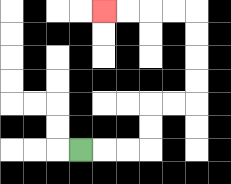{'start': '[3, 6]', 'end': '[4, 0]', 'path_directions': 'R,R,R,U,U,R,R,U,U,U,U,L,L,L,L', 'path_coordinates': '[[3, 6], [4, 6], [5, 6], [6, 6], [6, 5], [6, 4], [7, 4], [8, 4], [8, 3], [8, 2], [8, 1], [8, 0], [7, 0], [6, 0], [5, 0], [4, 0]]'}